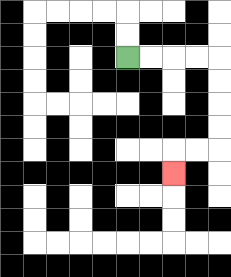{'start': '[5, 2]', 'end': '[7, 7]', 'path_directions': 'R,R,R,R,D,D,D,D,L,L,D', 'path_coordinates': '[[5, 2], [6, 2], [7, 2], [8, 2], [9, 2], [9, 3], [9, 4], [9, 5], [9, 6], [8, 6], [7, 6], [7, 7]]'}